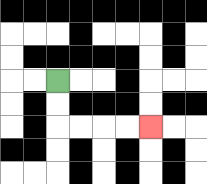{'start': '[2, 3]', 'end': '[6, 5]', 'path_directions': 'D,D,R,R,R,R', 'path_coordinates': '[[2, 3], [2, 4], [2, 5], [3, 5], [4, 5], [5, 5], [6, 5]]'}